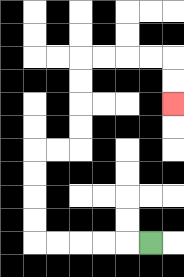{'start': '[6, 10]', 'end': '[7, 4]', 'path_directions': 'L,L,L,L,L,U,U,U,U,R,R,U,U,U,U,R,R,R,R,D,D', 'path_coordinates': '[[6, 10], [5, 10], [4, 10], [3, 10], [2, 10], [1, 10], [1, 9], [1, 8], [1, 7], [1, 6], [2, 6], [3, 6], [3, 5], [3, 4], [3, 3], [3, 2], [4, 2], [5, 2], [6, 2], [7, 2], [7, 3], [7, 4]]'}